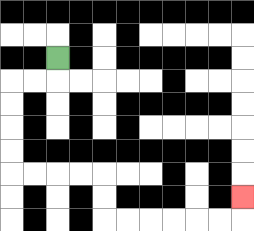{'start': '[2, 2]', 'end': '[10, 8]', 'path_directions': 'D,L,L,D,D,D,D,R,R,R,R,D,D,R,R,R,R,R,R,U', 'path_coordinates': '[[2, 2], [2, 3], [1, 3], [0, 3], [0, 4], [0, 5], [0, 6], [0, 7], [1, 7], [2, 7], [3, 7], [4, 7], [4, 8], [4, 9], [5, 9], [6, 9], [7, 9], [8, 9], [9, 9], [10, 9], [10, 8]]'}